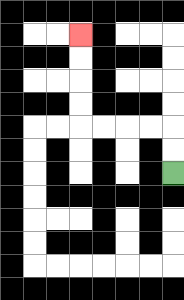{'start': '[7, 7]', 'end': '[3, 1]', 'path_directions': 'U,U,L,L,L,L,U,U,U,U', 'path_coordinates': '[[7, 7], [7, 6], [7, 5], [6, 5], [5, 5], [4, 5], [3, 5], [3, 4], [3, 3], [3, 2], [3, 1]]'}